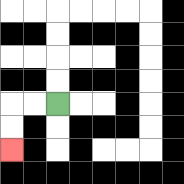{'start': '[2, 4]', 'end': '[0, 6]', 'path_directions': 'L,L,D,D', 'path_coordinates': '[[2, 4], [1, 4], [0, 4], [0, 5], [0, 6]]'}